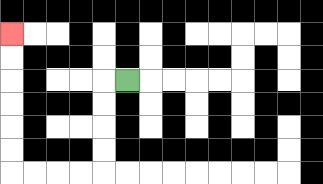{'start': '[5, 3]', 'end': '[0, 1]', 'path_directions': 'L,D,D,D,D,L,L,L,L,U,U,U,U,U,U', 'path_coordinates': '[[5, 3], [4, 3], [4, 4], [4, 5], [4, 6], [4, 7], [3, 7], [2, 7], [1, 7], [0, 7], [0, 6], [0, 5], [0, 4], [0, 3], [0, 2], [0, 1]]'}